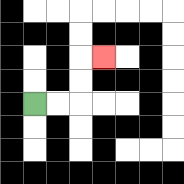{'start': '[1, 4]', 'end': '[4, 2]', 'path_directions': 'R,R,U,U,R', 'path_coordinates': '[[1, 4], [2, 4], [3, 4], [3, 3], [3, 2], [4, 2]]'}